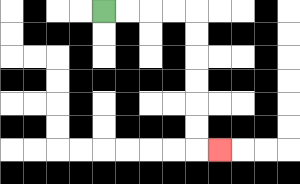{'start': '[4, 0]', 'end': '[9, 6]', 'path_directions': 'R,R,R,R,D,D,D,D,D,D,R', 'path_coordinates': '[[4, 0], [5, 0], [6, 0], [7, 0], [8, 0], [8, 1], [8, 2], [8, 3], [8, 4], [8, 5], [8, 6], [9, 6]]'}